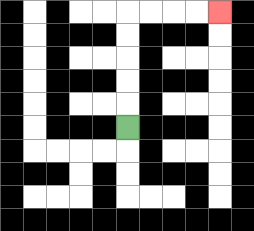{'start': '[5, 5]', 'end': '[9, 0]', 'path_directions': 'U,U,U,U,U,R,R,R,R', 'path_coordinates': '[[5, 5], [5, 4], [5, 3], [5, 2], [5, 1], [5, 0], [6, 0], [7, 0], [8, 0], [9, 0]]'}